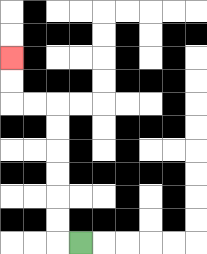{'start': '[3, 10]', 'end': '[0, 2]', 'path_directions': 'L,U,U,U,U,U,U,L,L,U,U', 'path_coordinates': '[[3, 10], [2, 10], [2, 9], [2, 8], [2, 7], [2, 6], [2, 5], [2, 4], [1, 4], [0, 4], [0, 3], [0, 2]]'}